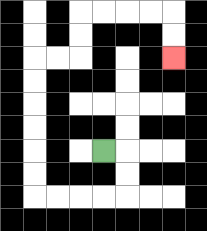{'start': '[4, 6]', 'end': '[7, 2]', 'path_directions': 'R,D,D,L,L,L,L,U,U,U,U,U,U,R,R,U,U,R,R,R,R,D,D', 'path_coordinates': '[[4, 6], [5, 6], [5, 7], [5, 8], [4, 8], [3, 8], [2, 8], [1, 8], [1, 7], [1, 6], [1, 5], [1, 4], [1, 3], [1, 2], [2, 2], [3, 2], [3, 1], [3, 0], [4, 0], [5, 0], [6, 0], [7, 0], [7, 1], [7, 2]]'}